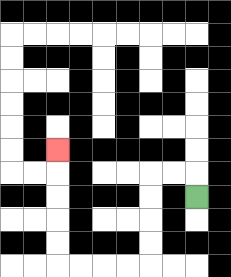{'start': '[8, 8]', 'end': '[2, 6]', 'path_directions': 'U,L,L,D,D,D,D,L,L,L,L,U,U,U,U,U', 'path_coordinates': '[[8, 8], [8, 7], [7, 7], [6, 7], [6, 8], [6, 9], [6, 10], [6, 11], [5, 11], [4, 11], [3, 11], [2, 11], [2, 10], [2, 9], [2, 8], [2, 7], [2, 6]]'}